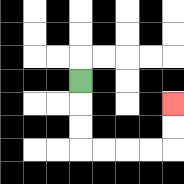{'start': '[3, 3]', 'end': '[7, 4]', 'path_directions': 'D,D,D,R,R,R,R,U,U', 'path_coordinates': '[[3, 3], [3, 4], [3, 5], [3, 6], [4, 6], [5, 6], [6, 6], [7, 6], [7, 5], [7, 4]]'}